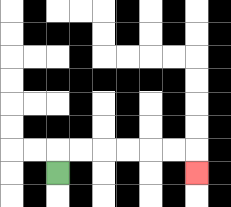{'start': '[2, 7]', 'end': '[8, 7]', 'path_directions': 'U,R,R,R,R,R,R,D', 'path_coordinates': '[[2, 7], [2, 6], [3, 6], [4, 6], [5, 6], [6, 6], [7, 6], [8, 6], [8, 7]]'}